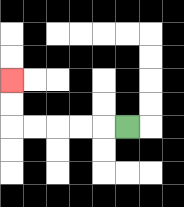{'start': '[5, 5]', 'end': '[0, 3]', 'path_directions': 'L,L,L,L,L,U,U', 'path_coordinates': '[[5, 5], [4, 5], [3, 5], [2, 5], [1, 5], [0, 5], [0, 4], [0, 3]]'}